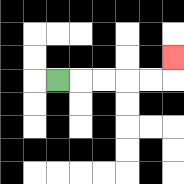{'start': '[2, 3]', 'end': '[7, 2]', 'path_directions': 'R,R,R,R,R,U', 'path_coordinates': '[[2, 3], [3, 3], [4, 3], [5, 3], [6, 3], [7, 3], [7, 2]]'}